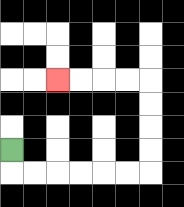{'start': '[0, 6]', 'end': '[2, 3]', 'path_directions': 'D,R,R,R,R,R,R,U,U,U,U,L,L,L,L', 'path_coordinates': '[[0, 6], [0, 7], [1, 7], [2, 7], [3, 7], [4, 7], [5, 7], [6, 7], [6, 6], [6, 5], [6, 4], [6, 3], [5, 3], [4, 3], [3, 3], [2, 3]]'}